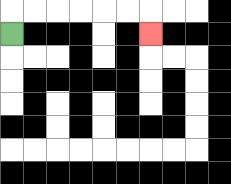{'start': '[0, 1]', 'end': '[6, 1]', 'path_directions': 'U,R,R,R,R,R,R,D', 'path_coordinates': '[[0, 1], [0, 0], [1, 0], [2, 0], [3, 0], [4, 0], [5, 0], [6, 0], [6, 1]]'}